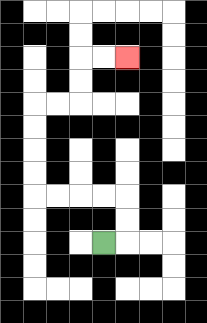{'start': '[4, 10]', 'end': '[5, 2]', 'path_directions': 'R,U,U,L,L,L,L,U,U,U,U,R,R,U,U,R,R', 'path_coordinates': '[[4, 10], [5, 10], [5, 9], [5, 8], [4, 8], [3, 8], [2, 8], [1, 8], [1, 7], [1, 6], [1, 5], [1, 4], [2, 4], [3, 4], [3, 3], [3, 2], [4, 2], [5, 2]]'}